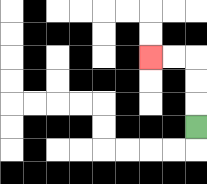{'start': '[8, 5]', 'end': '[6, 2]', 'path_directions': 'U,U,U,L,L', 'path_coordinates': '[[8, 5], [8, 4], [8, 3], [8, 2], [7, 2], [6, 2]]'}